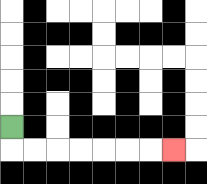{'start': '[0, 5]', 'end': '[7, 6]', 'path_directions': 'D,R,R,R,R,R,R,R', 'path_coordinates': '[[0, 5], [0, 6], [1, 6], [2, 6], [3, 6], [4, 6], [5, 6], [6, 6], [7, 6]]'}